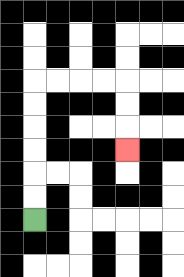{'start': '[1, 9]', 'end': '[5, 6]', 'path_directions': 'U,U,U,U,U,U,R,R,R,R,D,D,D', 'path_coordinates': '[[1, 9], [1, 8], [1, 7], [1, 6], [1, 5], [1, 4], [1, 3], [2, 3], [3, 3], [4, 3], [5, 3], [5, 4], [5, 5], [5, 6]]'}